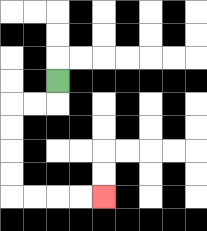{'start': '[2, 3]', 'end': '[4, 8]', 'path_directions': 'D,L,L,D,D,D,D,R,R,R,R', 'path_coordinates': '[[2, 3], [2, 4], [1, 4], [0, 4], [0, 5], [0, 6], [0, 7], [0, 8], [1, 8], [2, 8], [3, 8], [4, 8]]'}